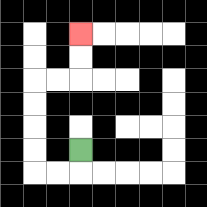{'start': '[3, 6]', 'end': '[3, 1]', 'path_directions': 'D,L,L,U,U,U,U,R,R,U,U', 'path_coordinates': '[[3, 6], [3, 7], [2, 7], [1, 7], [1, 6], [1, 5], [1, 4], [1, 3], [2, 3], [3, 3], [3, 2], [3, 1]]'}